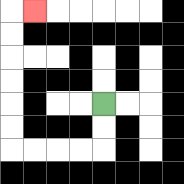{'start': '[4, 4]', 'end': '[1, 0]', 'path_directions': 'D,D,L,L,L,L,U,U,U,U,U,U,R', 'path_coordinates': '[[4, 4], [4, 5], [4, 6], [3, 6], [2, 6], [1, 6], [0, 6], [0, 5], [0, 4], [0, 3], [0, 2], [0, 1], [0, 0], [1, 0]]'}